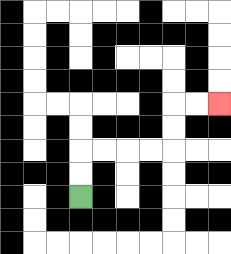{'start': '[3, 8]', 'end': '[9, 4]', 'path_directions': 'U,U,R,R,R,R,U,U,R,R', 'path_coordinates': '[[3, 8], [3, 7], [3, 6], [4, 6], [5, 6], [6, 6], [7, 6], [7, 5], [7, 4], [8, 4], [9, 4]]'}